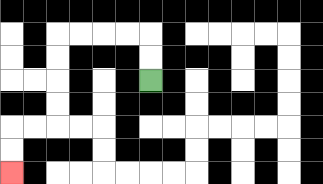{'start': '[6, 3]', 'end': '[0, 7]', 'path_directions': 'U,U,L,L,L,L,D,D,D,D,L,L,D,D', 'path_coordinates': '[[6, 3], [6, 2], [6, 1], [5, 1], [4, 1], [3, 1], [2, 1], [2, 2], [2, 3], [2, 4], [2, 5], [1, 5], [0, 5], [0, 6], [0, 7]]'}